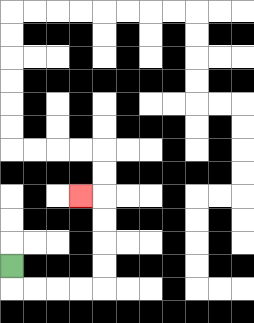{'start': '[0, 11]', 'end': '[3, 8]', 'path_directions': 'D,R,R,R,R,U,U,U,U,L', 'path_coordinates': '[[0, 11], [0, 12], [1, 12], [2, 12], [3, 12], [4, 12], [4, 11], [4, 10], [4, 9], [4, 8], [3, 8]]'}